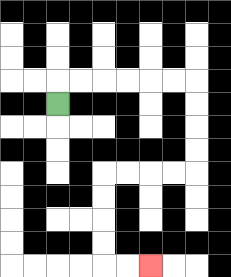{'start': '[2, 4]', 'end': '[6, 11]', 'path_directions': 'U,R,R,R,R,R,R,D,D,D,D,L,L,L,L,D,D,D,D,R,R', 'path_coordinates': '[[2, 4], [2, 3], [3, 3], [4, 3], [5, 3], [6, 3], [7, 3], [8, 3], [8, 4], [8, 5], [8, 6], [8, 7], [7, 7], [6, 7], [5, 7], [4, 7], [4, 8], [4, 9], [4, 10], [4, 11], [5, 11], [6, 11]]'}